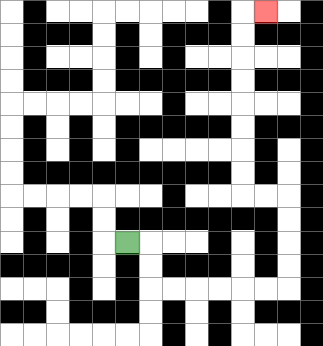{'start': '[5, 10]', 'end': '[11, 0]', 'path_directions': 'R,D,D,R,R,R,R,R,R,U,U,U,U,L,L,U,U,U,U,U,U,U,U,R', 'path_coordinates': '[[5, 10], [6, 10], [6, 11], [6, 12], [7, 12], [8, 12], [9, 12], [10, 12], [11, 12], [12, 12], [12, 11], [12, 10], [12, 9], [12, 8], [11, 8], [10, 8], [10, 7], [10, 6], [10, 5], [10, 4], [10, 3], [10, 2], [10, 1], [10, 0], [11, 0]]'}